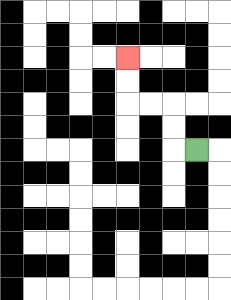{'start': '[8, 6]', 'end': '[5, 2]', 'path_directions': 'L,U,U,L,L,U,U', 'path_coordinates': '[[8, 6], [7, 6], [7, 5], [7, 4], [6, 4], [5, 4], [5, 3], [5, 2]]'}